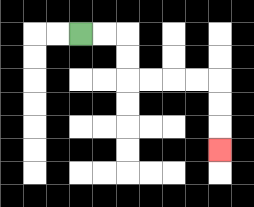{'start': '[3, 1]', 'end': '[9, 6]', 'path_directions': 'R,R,D,D,R,R,R,R,D,D,D', 'path_coordinates': '[[3, 1], [4, 1], [5, 1], [5, 2], [5, 3], [6, 3], [7, 3], [8, 3], [9, 3], [9, 4], [9, 5], [9, 6]]'}